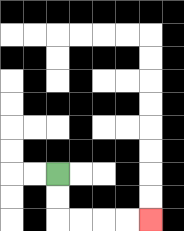{'start': '[2, 7]', 'end': '[6, 9]', 'path_directions': 'D,D,R,R,R,R', 'path_coordinates': '[[2, 7], [2, 8], [2, 9], [3, 9], [4, 9], [5, 9], [6, 9]]'}